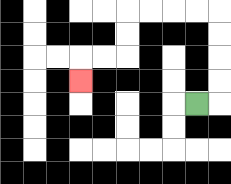{'start': '[8, 4]', 'end': '[3, 3]', 'path_directions': 'R,U,U,U,U,L,L,L,L,D,D,L,L,D', 'path_coordinates': '[[8, 4], [9, 4], [9, 3], [9, 2], [9, 1], [9, 0], [8, 0], [7, 0], [6, 0], [5, 0], [5, 1], [5, 2], [4, 2], [3, 2], [3, 3]]'}